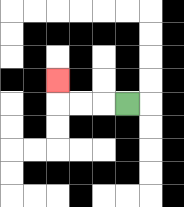{'start': '[5, 4]', 'end': '[2, 3]', 'path_directions': 'L,L,L,U', 'path_coordinates': '[[5, 4], [4, 4], [3, 4], [2, 4], [2, 3]]'}